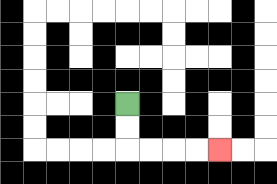{'start': '[5, 4]', 'end': '[9, 6]', 'path_directions': 'D,D,R,R,R,R', 'path_coordinates': '[[5, 4], [5, 5], [5, 6], [6, 6], [7, 6], [8, 6], [9, 6]]'}